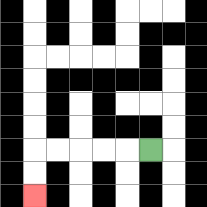{'start': '[6, 6]', 'end': '[1, 8]', 'path_directions': 'L,L,L,L,L,D,D', 'path_coordinates': '[[6, 6], [5, 6], [4, 6], [3, 6], [2, 6], [1, 6], [1, 7], [1, 8]]'}